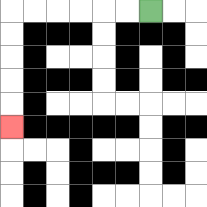{'start': '[6, 0]', 'end': '[0, 5]', 'path_directions': 'L,L,L,L,L,L,D,D,D,D,D', 'path_coordinates': '[[6, 0], [5, 0], [4, 0], [3, 0], [2, 0], [1, 0], [0, 0], [0, 1], [0, 2], [0, 3], [0, 4], [0, 5]]'}